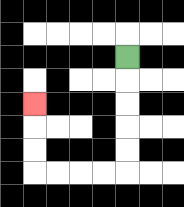{'start': '[5, 2]', 'end': '[1, 4]', 'path_directions': 'D,D,D,D,D,L,L,L,L,U,U,U', 'path_coordinates': '[[5, 2], [5, 3], [5, 4], [5, 5], [5, 6], [5, 7], [4, 7], [3, 7], [2, 7], [1, 7], [1, 6], [1, 5], [1, 4]]'}